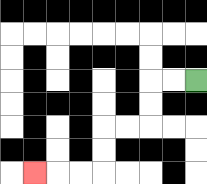{'start': '[8, 3]', 'end': '[1, 7]', 'path_directions': 'L,L,D,D,L,L,D,D,L,L,L', 'path_coordinates': '[[8, 3], [7, 3], [6, 3], [6, 4], [6, 5], [5, 5], [4, 5], [4, 6], [4, 7], [3, 7], [2, 7], [1, 7]]'}